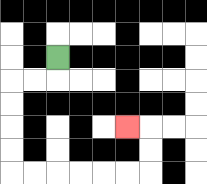{'start': '[2, 2]', 'end': '[5, 5]', 'path_directions': 'D,L,L,D,D,D,D,R,R,R,R,R,R,U,U,L', 'path_coordinates': '[[2, 2], [2, 3], [1, 3], [0, 3], [0, 4], [0, 5], [0, 6], [0, 7], [1, 7], [2, 7], [3, 7], [4, 7], [5, 7], [6, 7], [6, 6], [6, 5], [5, 5]]'}